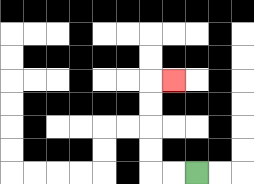{'start': '[8, 7]', 'end': '[7, 3]', 'path_directions': 'L,L,U,U,U,U,R', 'path_coordinates': '[[8, 7], [7, 7], [6, 7], [6, 6], [6, 5], [6, 4], [6, 3], [7, 3]]'}